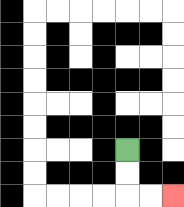{'start': '[5, 6]', 'end': '[7, 8]', 'path_directions': 'D,D,R,R', 'path_coordinates': '[[5, 6], [5, 7], [5, 8], [6, 8], [7, 8]]'}